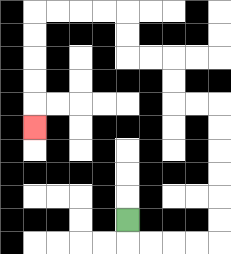{'start': '[5, 9]', 'end': '[1, 5]', 'path_directions': 'D,R,R,R,R,U,U,U,U,U,U,L,L,U,U,L,L,U,U,L,L,L,L,D,D,D,D,D', 'path_coordinates': '[[5, 9], [5, 10], [6, 10], [7, 10], [8, 10], [9, 10], [9, 9], [9, 8], [9, 7], [9, 6], [9, 5], [9, 4], [8, 4], [7, 4], [7, 3], [7, 2], [6, 2], [5, 2], [5, 1], [5, 0], [4, 0], [3, 0], [2, 0], [1, 0], [1, 1], [1, 2], [1, 3], [1, 4], [1, 5]]'}